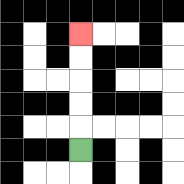{'start': '[3, 6]', 'end': '[3, 1]', 'path_directions': 'U,U,U,U,U', 'path_coordinates': '[[3, 6], [3, 5], [3, 4], [3, 3], [3, 2], [3, 1]]'}